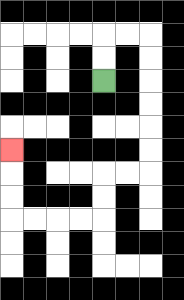{'start': '[4, 3]', 'end': '[0, 6]', 'path_directions': 'U,U,R,R,D,D,D,D,D,D,L,L,D,D,L,L,L,L,U,U,U', 'path_coordinates': '[[4, 3], [4, 2], [4, 1], [5, 1], [6, 1], [6, 2], [6, 3], [6, 4], [6, 5], [6, 6], [6, 7], [5, 7], [4, 7], [4, 8], [4, 9], [3, 9], [2, 9], [1, 9], [0, 9], [0, 8], [0, 7], [0, 6]]'}